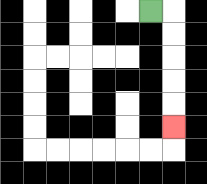{'start': '[6, 0]', 'end': '[7, 5]', 'path_directions': 'R,D,D,D,D,D', 'path_coordinates': '[[6, 0], [7, 0], [7, 1], [7, 2], [7, 3], [7, 4], [7, 5]]'}